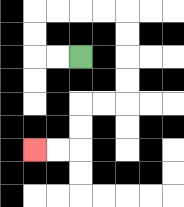{'start': '[3, 2]', 'end': '[1, 6]', 'path_directions': 'L,L,U,U,R,R,R,R,D,D,D,D,L,L,D,D,L,L', 'path_coordinates': '[[3, 2], [2, 2], [1, 2], [1, 1], [1, 0], [2, 0], [3, 0], [4, 0], [5, 0], [5, 1], [5, 2], [5, 3], [5, 4], [4, 4], [3, 4], [3, 5], [3, 6], [2, 6], [1, 6]]'}